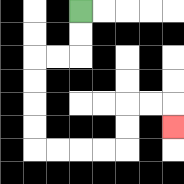{'start': '[3, 0]', 'end': '[7, 5]', 'path_directions': 'D,D,L,L,D,D,D,D,R,R,R,R,U,U,R,R,D', 'path_coordinates': '[[3, 0], [3, 1], [3, 2], [2, 2], [1, 2], [1, 3], [1, 4], [1, 5], [1, 6], [2, 6], [3, 6], [4, 6], [5, 6], [5, 5], [5, 4], [6, 4], [7, 4], [7, 5]]'}